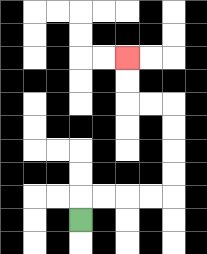{'start': '[3, 9]', 'end': '[5, 2]', 'path_directions': 'U,R,R,R,R,U,U,U,U,L,L,U,U', 'path_coordinates': '[[3, 9], [3, 8], [4, 8], [5, 8], [6, 8], [7, 8], [7, 7], [7, 6], [7, 5], [7, 4], [6, 4], [5, 4], [5, 3], [5, 2]]'}